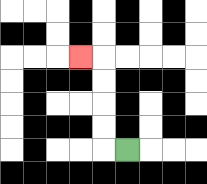{'start': '[5, 6]', 'end': '[3, 2]', 'path_directions': 'L,U,U,U,U,L', 'path_coordinates': '[[5, 6], [4, 6], [4, 5], [4, 4], [4, 3], [4, 2], [3, 2]]'}